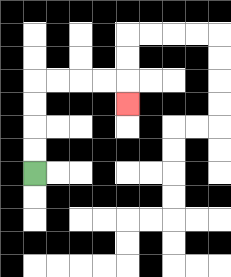{'start': '[1, 7]', 'end': '[5, 4]', 'path_directions': 'U,U,U,U,R,R,R,R,D', 'path_coordinates': '[[1, 7], [1, 6], [1, 5], [1, 4], [1, 3], [2, 3], [3, 3], [4, 3], [5, 3], [5, 4]]'}